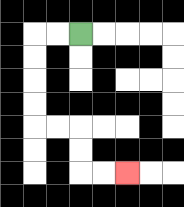{'start': '[3, 1]', 'end': '[5, 7]', 'path_directions': 'L,L,D,D,D,D,R,R,D,D,R,R', 'path_coordinates': '[[3, 1], [2, 1], [1, 1], [1, 2], [1, 3], [1, 4], [1, 5], [2, 5], [3, 5], [3, 6], [3, 7], [4, 7], [5, 7]]'}